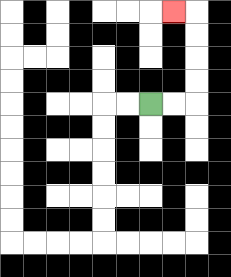{'start': '[6, 4]', 'end': '[7, 0]', 'path_directions': 'R,R,U,U,U,U,L', 'path_coordinates': '[[6, 4], [7, 4], [8, 4], [8, 3], [8, 2], [8, 1], [8, 0], [7, 0]]'}